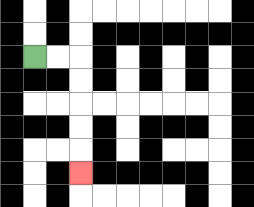{'start': '[1, 2]', 'end': '[3, 7]', 'path_directions': 'R,R,D,D,D,D,D', 'path_coordinates': '[[1, 2], [2, 2], [3, 2], [3, 3], [3, 4], [3, 5], [3, 6], [3, 7]]'}